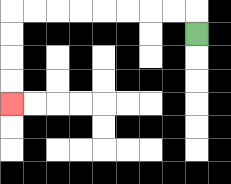{'start': '[8, 1]', 'end': '[0, 4]', 'path_directions': 'U,L,L,L,L,L,L,L,L,D,D,D,D', 'path_coordinates': '[[8, 1], [8, 0], [7, 0], [6, 0], [5, 0], [4, 0], [3, 0], [2, 0], [1, 0], [0, 0], [0, 1], [0, 2], [0, 3], [0, 4]]'}